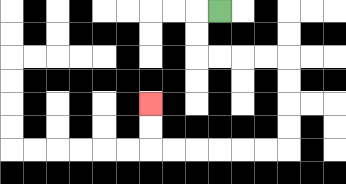{'start': '[9, 0]', 'end': '[6, 4]', 'path_directions': 'L,D,D,R,R,R,R,D,D,D,D,L,L,L,L,L,L,U,U', 'path_coordinates': '[[9, 0], [8, 0], [8, 1], [8, 2], [9, 2], [10, 2], [11, 2], [12, 2], [12, 3], [12, 4], [12, 5], [12, 6], [11, 6], [10, 6], [9, 6], [8, 6], [7, 6], [6, 6], [6, 5], [6, 4]]'}